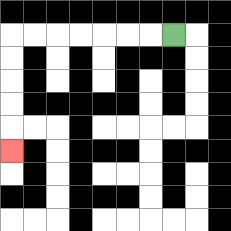{'start': '[7, 1]', 'end': '[0, 6]', 'path_directions': 'L,L,L,L,L,L,L,D,D,D,D,D', 'path_coordinates': '[[7, 1], [6, 1], [5, 1], [4, 1], [3, 1], [2, 1], [1, 1], [0, 1], [0, 2], [0, 3], [0, 4], [0, 5], [0, 6]]'}